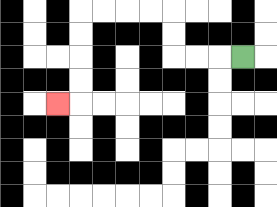{'start': '[10, 2]', 'end': '[2, 4]', 'path_directions': 'L,L,L,U,U,L,L,L,L,D,D,D,D,L', 'path_coordinates': '[[10, 2], [9, 2], [8, 2], [7, 2], [7, 1], [7, 0], [6, 0], [5, 0], [4, 0], [3, 0], [3, 1], [3, 2], [3, 3], [3, 4], [2, 4]]'}